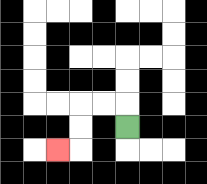{'start': '[5, 5]', 'end': '[2, 6]', 'path_directions': 'U,L,L,D,D,L', 'path_coordinates': '[[5, 5], [5, 4], [4, 4], [3, 4], [3, 5], [3, 6], [2, 6]]'}